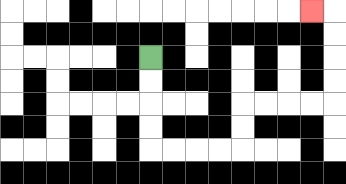{'start': '[6, 2]', 'end': '[13, 0]', 'path_directions': 'D,D,D,D,R,R,R,R,U,U,R,R,R,R,U,U,U,U,L', 'path_coordinates': '[[6, 2], [6, 3], [6, 4], [6, 5], [6, 6], [7, 6], [8, 6], [9, 6], [10, 6], [10, 5], [10, 4], [11, 4], [12, 4], [13, 4], [14, 4], [14, 3], [14, 2], [14, 1], [14, 0], [13, 0]]'}